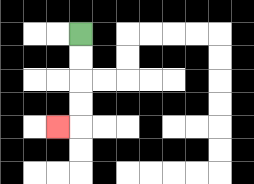{'start': '[3, 1]', 'end': '[2, 5]', 'path_directions': 'D,D,D,D,L', 'path_coordinates': '[[3, 1], [3, 2], [3, 3], [3, 4], [3, 5], [2, 5]]'}